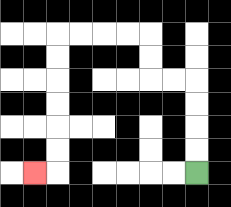{'start': '[8, 7]', 'end': '[1, 7]', 'path_directions': 'U,U,U,U,L,L,U,U,L,L,L,L,D,D,D,D,D,D,L', 'path_coordinates': '[[8, 7], [8, 6], [8, 5], [8, 4], [8, 3], [7, 3], [6, 3], [6, 2], [6, 1], [5, 1], [4, 1], [3, 1], [2, 1], [2, 2], [2, 3], [2, 4], [2, 5], [2, 6], [2, 7], [1, 7]]'}